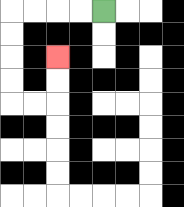{'start': '[4, 0]', 'end': '[2, 2]', 'path_directions': 'L,L,L,L,D,D,D,D,R,R,U,U', 'path_coordinates': '[[4, 0], [3, 0], [2, 0], [1, 0], [0, 0], [0, 1], [0, 2], [0, 3], [0, 4], [1, 4], [2, 4], [2, 3], [2, 2]]'}